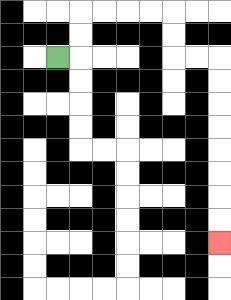{'start': '[2, 2]', 'end': '[9, 10]', 'path_directions': 'R,U,U,R,R,R,R,D,D,R,R,D,D,D,D,D,D,D,D', 'path_coordinates': '[[2, 2], [3, 2], [3, 1], [3, 0], [4, 0], [5, 0], [6, 0], [7, 0], [7, 1], [7, 2], [8, 2], [9, 2], [9, 3], [9, 4], [9, 5], [9, 6], [9, 7], [9, 8], [9, 9], [9, 10]]'}